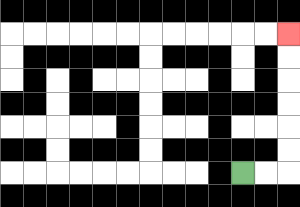{'start': '[10, 7]', 'end': '[12, 1]', 'path_directions': 'R,R,U,U,U,U,U,U', 'path_coordinates': '[[10, 7], [11, 7], [12, 7], [12, 6], [12, 5], [12, 4], [12, 3], [12, 2], [12, 1]]'}